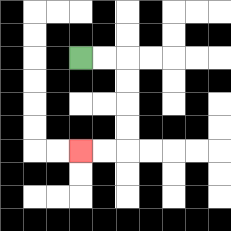{'start': '[3, 2]', 'end': '[3, 6]', 'path_directions': 'R,R,D,D,D,D,L,L', 'path_coordinates': '[[3, 2], [4, 2], [5, 2], [5, 3], [5, 4], [5, 5], [5, 6], [4, 6], [3, 6]]'}